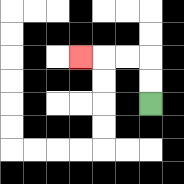{'start': '[6, 4]', 'end': '[3, 2]', 'path_directions': 'U,U,L,L,L', 'path_coordinates': '[[6, 4], [6, 3], [6, 2], [5, 2], [4, 2], [3, 2]]'}